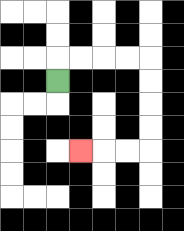{'start': '[2, 3]', 'end': '[3, 6]', 'path_directions': 'U,R,R,R,R,D,D,D,D,L,L,L', 'path_coordinates': '[[2, 3], [2, 2], [3, 2], [4, 2], [5, 2], [6, 2], [6, 3], [6, 4], [6, 5], [6, 6], [5, 6], [4, 6], [3, 6]]'}